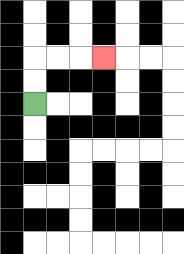{'start': '[1, 4]', 'end': '[4, 2]', 'path_directions': 'U,U,R,R,R', 'path_coordinates': '[[1, 4], [1, 3], [1, 2], [2, 2], [3, 2], [4, 2]]'}